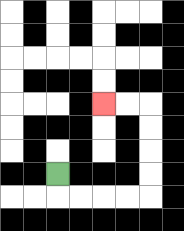{'start': '[2, 7]', 'end': '[4, 4]', 'path_directions': 'D,R,R,R,R,U,U,U,U,L,L', 'path_coordinates': '[[2, 7], [2, 8], [3, 8], [4, 8], [5, 8], [6, 8], [6, 7], [6, 6], [6, 5], [6, 4], [5, 4], [4, 4]]'}